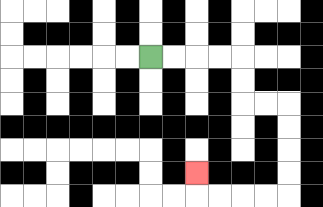{'start': '[6, 2]', 'end': '[8, 7]', 'path_directions': 'R,R,R,R,D,D,R,R,D,D,D,D,L,L,L,L,U', 'path_coordinates': '[[6, 2], [7, 2], [8, 2], [9, 2], [10, 2], [10, 3], [10, 4], [11, 4], [12, 4], [12, 5], [12, 6], [12, 7], [12, 8], [11, 8], [10, 8], [9, 8], [8, 8], [8, 7]]'}